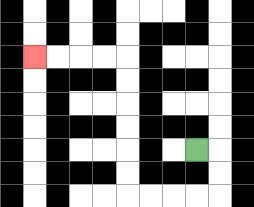{'start': '[8, 6]', 'end': '[1, 2]', 'path_directions': 'R,D,D,L,L,L,L,U,U,U,U,U,U,L,L,L,L', 'path_coordinates': '[[8, 6], [9, 6], [9, 7], [9, 8], [8, 8], [7, 8], [6, 8], [5, 8], [5, 7], [5, 6], [5, 5], [5, 4], [5, 3], [5, 2], [4, 2], [3, 2], [2, 2], [1, 2]]'}